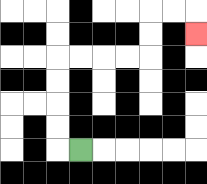{'start': '[3, 6]', 'end': '[8, 1]', 'path_directions': 'L,U,U,U,U,R,R,R,R,U,U,R,R,D', 'path_coordinates': '[[3, 6], [2, 6], [2, 5], [2, 4], [2, 3], [2, 2], [3, 2], [4, 2], [5, 2], [6, 2], [6, 1], [6, 0], [7, 0], [8, 0], [8, 1]]'}